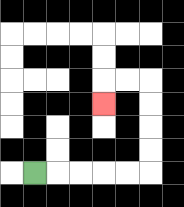{'start': '[1, 7]', 'end': '[4, 4]', 'path_directions': 'R,R,R,R,R,U,U,U,U,L,L,D', 'path_coordinates': '[[1, 7], [2, 7], [3, 7], [4, 7], [5, 7], [6, 7], [6, 6], [6, 5], [6, 4], [6, 3], [5, 3], [4, 3], [4, 4]]'}